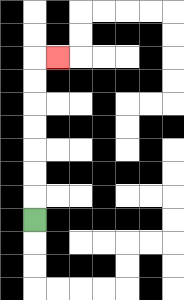{'start': '[1, 9]', 'end': '[2, 2]', 'path_directions': 'U,U,U,U,U,U,U,R', 'path_coordinates': '[[1, 9], [1, 8], [1, 7], [1, 6], [1, 5], [1, 4], [1, 3], [1, 2], [2, 2]]'}